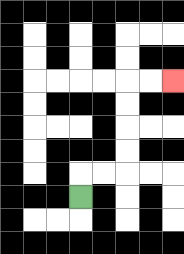{'start': '[3, 8]', 'end': '[7, 3]', 'path_directions': 'U,R,R,U,U,U,U,R,R', 'path_coordinates': '[[3, 8], [3, 7], [4, 7], [5, 7], [5, 6], [5, 5], [5, 4], [5, 3], [6, 3], [7, 3]]'}